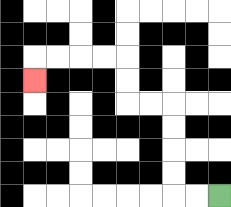{'start': '[9, 8]', 'end': '[1, 3]', 'path_directions': 'L,L,U,U,U,U,L,L,U,U,L,L,L,L,D', 'path_coordinates': '[[9, 8], [8, 8], [7, 8], [7, 7], [7, 6], [7, 5], [7, 4], [6, 4], [5, 4], [5, 3], [5, 2], [4, 2], [3, 2], [2, 2], [1, 2], [1, 3]]'}